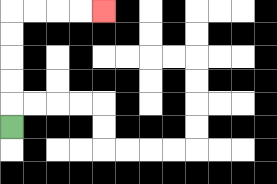{'start': '[0, 5]', 'end': '[4, 0]', 'path_directions': 'U,U,U,U,U,R,R,R,R', 'path_coordinates': '[[0, 5], [0, 4], [0, 3], [0, 2], [0, 1], [0, 0], [1, 0], [2, 0], [3, 0], [4, 0]]'}